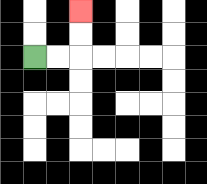{'start': '[1, 2]', 'end': '[3, 0]', 'path_directions': 'R,R,U,U', 'path_coordinates': '[[1, 2], [2, 2], [3, 2], [3, 1], [3, 0]]'}